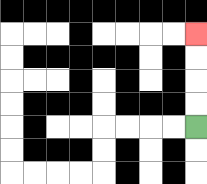{'start': '[8, 5]', 'end': '[8, 1]', 'path_directions': 'U,U,U,U', 'path_coordinates': '[[8, 5], [8, 4], [8, 3], [8, 2], [8, 1]]'}